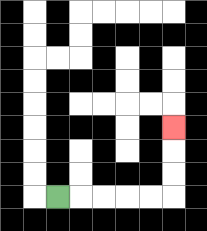{'start': '[2, 8]', 'end': '[7, 5]', 'path_directions': 'R,R,R,R,R,U,U,U', 'path_coordinates': '[[2, 8], [3, 8], [4, 8], [5, 8], [6, 8], [7, 8], [7, 7], [7, 6], [7, 5]]'}